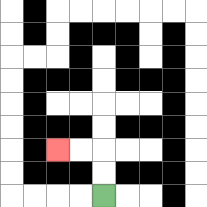{'start': '[4, 8]', 'end': '[2, 6]', 'path_directions': 'U,U,L,L', 'path_coordinates': '[[4, 8], [4, 7], [4, 6], [3, 6], [2, 6]]'}